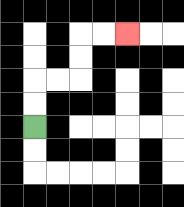{'start': '[1, 5]', 'end': '[5, 1]', 'path_directions': 'U,U,R,R,U,U,R,R', 'path_coordinates': '[[1, 5], [1, 4], [1, 3], [2, 3], [3, 3], [3, 2], [3, 1], [4, 1], [5, 1]]'}